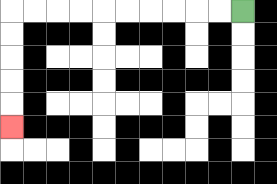{'start': '[10, 0]', 'end': '[0, 5]', 'path_directions': 'L,L,L,L,L,L,L,L,L,L,D,D,D,D,D', 'path_coordinates': '[[10, 0], [9, 0], [8, 0], [7, 0], [6, 0], [5, 0], [4, 0], [3, 0], [2, 0], [1, 0], [0, 0], [0, 1], [0, 2], [0, 3], [0, 4], [0, 5]]'}